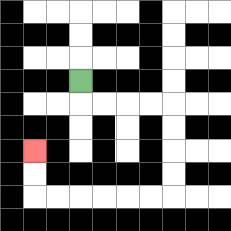{'start': '[3, 3]', 'end': '[1, 6]', 'path_directions': 'D,R,R,R,R,D,D,D,D,L,L,L,L,L,L,U,U', 'path_coordinates': '[[3, 3], [3, 4], [4, 4], [5, 4], [6, 4], [7, 4], [7, 5], [7, 6], [7, 7], [7, 8], [6, 8], [5, 8], [4, 8], [3, 8], [2, 8], [1, 8], [1, 7], [1, 6]]'}